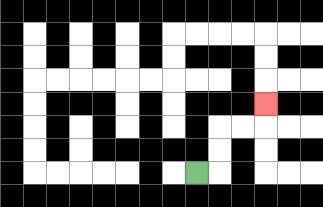{'start': '[8, 7]', 'end': '[11, 4]', 'path_directions': 'R,U,U,R,R,U', 'path_coordinates': '[[8, 7], [9, 7], [9, 6], [9, 5], [10, 5], [11, 5], [11, 4]]'}